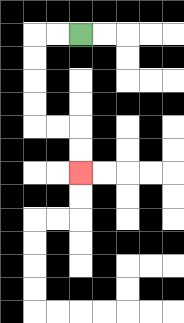{'start': '[3, 1]', 'end': '[3, 7]', 'path_directions': 'L,L,D,D,D,D,R,R,D,D', 'path_coordinates': '[[3, 1], [2, 1], [1, 1], [1, 2], [1, 3], [1, 4], [1, 5], [2, 5], [3, 5], [3, 6], [3, 7]]'}